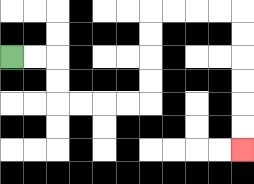{'start': '[0, 2]', 'end': '[10, 6]', 'path_directions': 'R,R,D,D,R,R,R,R,U,U,U,U,R,R,R,R,D,D,D,D,D,D', 'path_coordinates': '[[0, 2], [1, 2], [2, 2], [2, 3], [2, 4], [3, 4], [4, 4], [5, 4], [6, 4], [6, 3], [6, 2], [6, 1], [6, 0], [7, 0], [8, 0], [9, 0], [10, 0], [10, 1], [10, 2], [10, 3], [10, 4], [10, 5], [10, 6]]'}